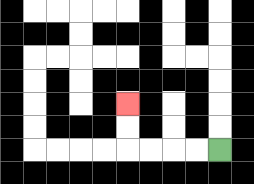{'start': '[9, 6]', 'end': '[5, 4]', 'path_directions': 'L,L,L,L,U,U', 'path_coordinates': '[[9, 6], [8, 6], [7, 6], [6, 6], [5, 6], [5, 5], [5, 4]]'}